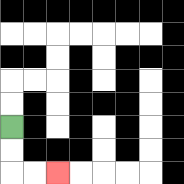{'start': '[0, 5]', 'end': '[2, 7]', 'path_directions': 'D,D,R,R', 'path_coordinates': '[[0, 5], [0, 6], [0, 7], [1, 7], [2, 7]]'}